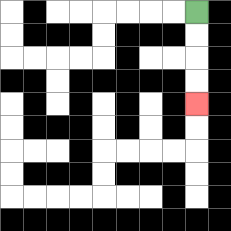{'start': '[8, 0]', 'end': '[8, 4]', 'path_directions': 'D,D,D,D', 'path_coordinates': '[[8, 0], [8, 1], [8, 2], [8, 3], [8, 4]]'}